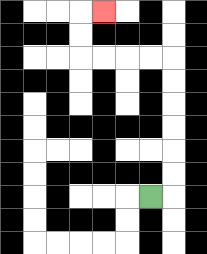{'start': '[6, 8]', 'end': '[4, 0]', 'path_directions': 'R,U,U,U,U,U,U,L,L,L,L,U,U,R', 'path_coordinates': '[[6, 8], [7, 8], [7, 7], [7, 6], [7, 5], [7, 4], [7, 3], [7, 2], [6, 2], [5, 2], [4, 2], [3, 2], [3, 1], [3, 0], [4, 0]]'}